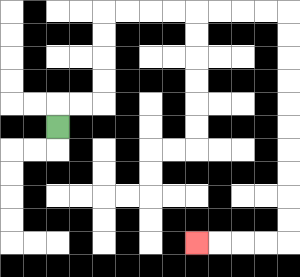{'start': '[2, 5]', 'end': '[8, 10]', 'path_directions': 'U,R,R,U,U,U,U,R,R,R,R,R,R,R,R,D,D,D,D,D,D,D,D,D,D,L,L,L,L', 'path_coordinates': '[[2, 5], [2, 4], [3, 4], [4, 4], [4, 3], [4, 2], [4, 1], [4, 0], [5, 0], [6, 0], [7, 0], [8, 0], [9, 0], [10, 0], [11, 0], [12, 0], [12, 1], [12, 2], [12, 3], [12, 4], [12, 5], [12, 6], [12, 7], [12, 8], [12, 9], [12, 10], [11, 10], [10, 10], [9, 10], [8, 10]]'}